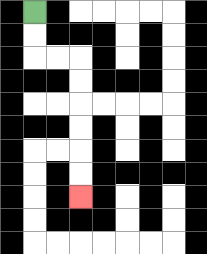{'start': '[1, 0]', 'end': '[3, 8]', 'path_directions': 'D,D,R,R,D,D,D,D,D,D', 'path_coordinates': '[[1, 0], [1, 1], [1, 2], [2, 2], [3, 2], [3, 3], [3, 4], [3, 5], [3, 6], [3, 7], [3, 8]]'}